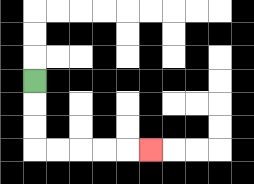{'start': '[1, 3]', 'end': '[6, 6]', 'path_directions': 'D,D,D,R,R,R,R,R', 'path_coordinates': '[[1, 3], [1, 4], [1, 5], [1, 6], [2, 6], [3, 6], [4, 6], [5, 6], [6, 6]]'}